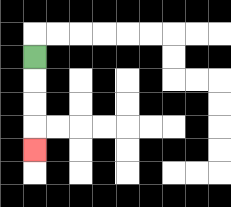{'start': '[1, 2]', 'end': '[1, 6]', 'path_directions': 'D,D,D,D', 'path_coordinates': '[[1, 2], [1, 3], [1, 4], [1, 5], [1, 6]]'}